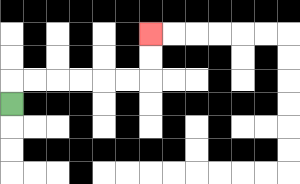{'start': '[0, 4]', 'end': '[6, 1]', 'path_directions': 'U,R,R,R,R,R,R,U,U', 'path_coordinates': '[[0, 4], [0, 3], [1, 3], [2, 3], [3, 3], [4, 3], [5, 3], [6, 3], [6, 2], [6, 1]]'}